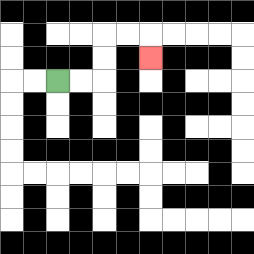{'start': '[2, 3]', 'end': '[6, 2]', 'path_directions': 'R,R,U,U,R,R,D', 'path_coordinates': '[[2, 3], [3, 3], [4, 3], [4, 2], [4, 1], [5, 1], [6, 1], [6, 2]]'}